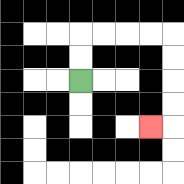{'start': '[3, 3]', 'end': '[6, 5]', 'path_directions': 'U,U,R,R,R,R,D,D,D,D,L', 'path_coordinates': '[[3, 3], [3, 2], [3, 1], [4, 1], [5, 1], [6, 1], [7, 1], [7, 2], [7, 3], [7, 4], [7, 5], [6, 5]]'}